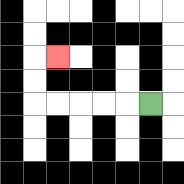{'start': '[6, 4]', 'end': '[2, 2]', 'path_directions': 'L,L,L,L,L,U,U,R', 'path_coordinates': '[[6, 4], [5, 4], [4, 4], [3, 4], [2, 4], [1, 4], [1, 3], [1, 2], [2, 2]]'}